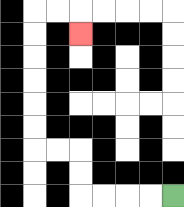{'start': '[7, 8]', 'end': '[3, 1]', 'path_directions': 'L,L,L,L,U,U,L,L,U,U,U,U,U,U,R,R,D', 'path_coordinates': '[[7, 8], [6, 8], [5, 8], [4, 8], [3, 8], [3, 7], [3, 6], [2, 6], [1, 6], [1, 5], [1, 4], [1, 3], [1, 2], [1, 1], [1, 0], [2, 0], [3, 0], [3, 1]]'}